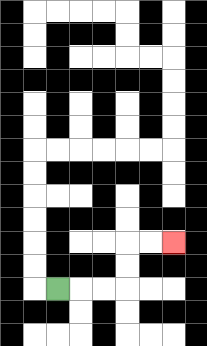{'start': '[2, 12]', 'end': '[7, 10]', 'path_directions': 'R,R,R,U,U,R,R', 'path_coordinates': '[[2, 12], [3, 12], [4, 12], [5, 12], [5, 11], [5, 10], [6, 10], [7, 10]]'}